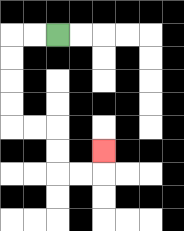{'start': '[2, 1]', 'end': '[4, 6]', 'path_directions': 'L,L,D,D,D,D,R,R,D,D,R,R,U', 'path_coordinates': '[[2, 1], [1, 1], [0, 1], [0, 2], [0, 3], [0, 4], [0, 5], [1, 5], [2, 5], [2, 6], [2, 7], [3, 7], [4, 7], [4, 6]]'}